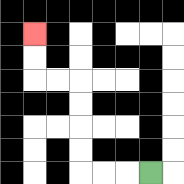{'start': '[6, 7]', 'end': '[1, 1]', 'path_directions': 'L,L,L,U,U,U,U,L,L,U,U', 'path_coordinates': '[[6, 7], [5, 7], [4, 7], [3, 7], [3, 6], [3, 5], [3, 4], [3, 3], [2, 3], [1, 3], [1, 2], [1, 1]]'}